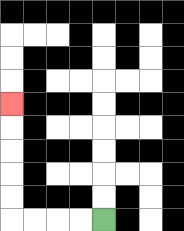{'start': '[4, 9]', 'end': '[0, 4]', 'path_directions': 'L,L,L,L,U,U,U,U,U', 'path_coordinates': '[[4, 9], [3, 9], [2, 9], [1, 9], [0, 9], [0, 8], [0, 7], [0, 6], [0, 5], [0, 4]]'}